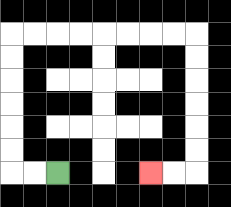{'start': '[2, 7]', 'end': '[6, 7]', 'path_directions': 'L,L,U,U,U,U,U,U,R,R,R,R,R,R,R,R,D,D,D,D,D,D,L,L', 'path_coordinates': '[[2, 7], [1, 7], [0, 7], [0, 6], [0, 5], [0, 4], [0, 3], [0, 2], [0, 1], [1, 1], [2, 1], [3, 1], [4, 1], [5, 1], [6, 1], [7, 1], [8, 1], [8, 2], [8, 3], [8, 4], [8, 5], [8, 6], [8, 7], [7, 7], [6, 7]]'}